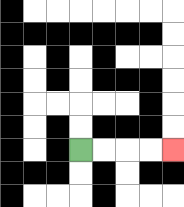{'start': '[3, 6]', 'end': '[7, 6]', 'path_directions': 'R,R,R,R', 'path_coordinates': '[[3, 6], [4, 6], [5, 6], [6, 6], [7, 6]]'}